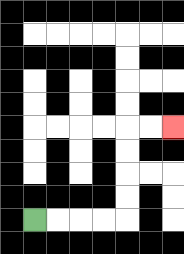{'start': '[1, 9]', 'end': '[7, 5]', 'path_directions': 'R,R,R,R,U,U,U,U,R,R', 'path_coordinates': '[[1, 9], [2, 9], [3, 9], [4, 9], [5, 9], [5, 8], [5, 7], [5, 6], [5, 5], [6, 5], [7, 5]]'}